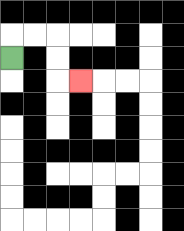{'start': '[0, 2]', 'end': '[3, 3]', 'path_directions': 'U,R,R,D,D,R', 'path_coordinates': '[[0, 2], [0, 1], [1, 1], [2, 1], [2, 2], [2, 3], [3, 3]]'}